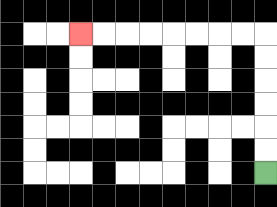{'start': '[11, 7]', 'end': '[3, 1]', 'path_directions': 'U,U,U,U,U,U,L,L,L,L,L,L,L,L', 'path_coordinates': '[[11, 7], [11, 6], [11, 5], [11, 4], [11, 3], [11, 2], [11, 1], [10, 1], [9, 1], [8, 1], [7, 1], [6, 1], [5, 1], [4, 1], [3, 1]]'}